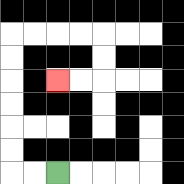{'start': '[2, 7]', 'end': '[2, 3]', 'path_directions': 'L,L,U,U,U,U,U,U,R,R,R,R,D,D,L,L', 'path_coordinates': '[[2, 7], [1, 7], [0, 7], [0, 6], [0, 5], [0, 4], [0, 3], [0, 2], [0, 1], [1, 1], [2, 1], [3, 1], [4, 1], [4, 2], [4, 3], [3, 3], [2, 3]]'}